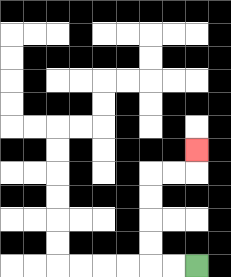{'start': '[8, 11]', 'end': '[8, 6]', 'path_directions': 'L,L,U,U,U,U,R,R,U', 'path_coordinates': '[[8, 11], [7, 11], [6, 11], [6, 10], [6, 9], [6, 8], [6, 7], [7, 7], [8, 7], [8, 6]]'}